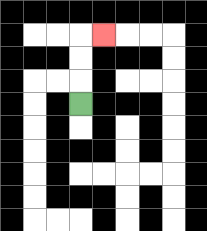{'start': '[3, 4]', 'end': '[4, 1]', 'path_directions': 'U,U,U,R', 'path_coordinates': '[[3, 4], [3, 3], [3, 2], [3, 1], [4, 1]]'}